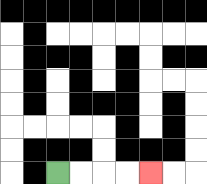{'start': '[2, 7]', 'end': '[6, 7]', 'path_directions': 'R,R,R,R', 'path_coordinates': '[[2, 7], [3, 7], [4, 7], [5, 7], [6, 7]]'}